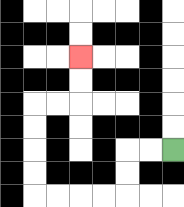{'start': '[7, 6]', 'end': '[3, 2]', 'path_directions': 'L,L,D,D,L,L,L,L,U,U,U,U,R,R,U,U', 'path_coordinates': '[[7, 6], [6, 6], [5, 6], [5, 7], [5, 8], [4, 8], [3, 8], [2, 8], [1, 8], [1, 7], [1, 6], [1, 5], [1, 4], [2, 4], [3, 4], [3, 3], [3, 2]]'}